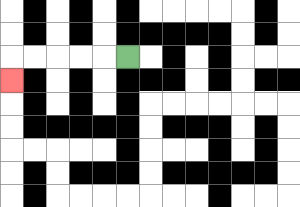{'start': '[5, 2]', 'end': '[0, 3]', 'path_directions': 'L,L,L,L,L,D', 'path_coordinates': '[[5, 2], [4, 2], [3, 2], [2, 2], [1, 2], [0, 2], [0, 3]]'}